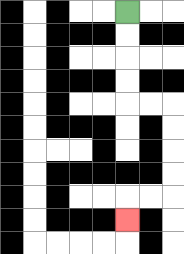{'start': '[5, 0]', 'end': '[5, 9]', 'path_directions': 'D,D,D,D,R,R,D,D,D,D,L,L,D', 'path_coordinates': '[[5, 0], [5, 1], [5, 2], [5, 3], [5, 4], [6, 4], [7, 4], [7, 5], [7, 6], [7, 7], [7, 8], [6, 8], [5, 8], [5, 9]]'}